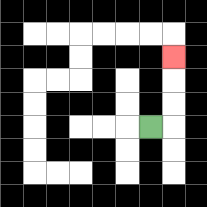{'start': '[6, 5]', 'end': '[7, 2]', 'path_directions': 'R,U,U,U', 'path_coordinates': '[[6, 5], [7, 5], [7, 4], [7, 3], [7, 2]]'}